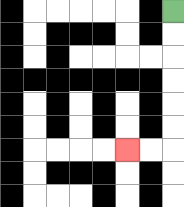{'start': '[7, 0]', 'end': '[5, 6]', 'path_directions': 'D,D,D,D,D,D,L,L', 'path_coordinates': '[[7, 0], [7, 1], [7, 2], [7, 3], [7, 4], [7, 5], [7, 6], [6, 6], [5, 6]]'}